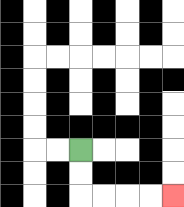{'start': '[3, 6]', 'end': '[7, 8]', 'path_directions': 'D,D,R,R,R,R', 'path_coordinates': '[[3, 6], [3, 7], [3, 8], [4, 8], [5, 8], [6, 8], [7, 8]]'}